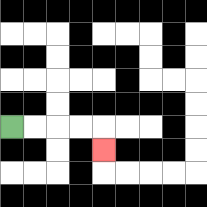{'start': '[0, 5]', 'end': '[4, 6]', 'path_directions': 'R,R,R,R,D', 'path_coordinates': '[[0, 5], [1, 5], [2, 5], [3, 5], [4, 5], [4, 6]]'}